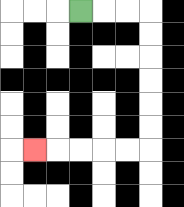{'start': '[3, 0]', 'end': '[1, 6]', 'path_directions': 'R,R,R,D,D,D,D,D,D,L,L,L,L,L', 'path_coordinates': '[[3, 0], [4, 0], [5, 0], [6, 0], [6, 1], [6, 2], [6, 3], [6, 4], [6, 5], [6, 6], [5, 6], [4, 6], [3, 6], [2, 6], [1, 6]]'}